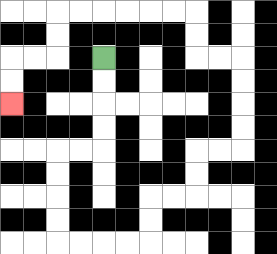{'start': '[4, 2]', 'end': '[0, 4]', 'path_directions': 'D,D,D,D,L,L,D,D,D,D,R,R,R,R,U,U,R,R,U,U,R,R,U,U,U,U,L,L,U,U,L,L,L,L,L,L,D,D,L,L,D,D', 'path_coordinates': '[[4, 2], [4, 3], [4, 4], [4, 5], [4, 6], [3, 6], [2, 6], [2, 7], [2, 8], [2, 9], [2, 10], [3, 10], [4, 10], [5, 10], [6, 10], [6, 9], [6, 8], [7, 8], [8, 8], [8, 7], [8, 6], [9, 6], [10, 6], [10, 5], [10, 4], [10, 3], [10, 2], [9, 2], [8, 2], [8, 1], [8, 0], [7, 0], [6, 0], [5, 0], [4, 0], [3, 0], [2, 0], [2, 1], [2, 2], [1, 2], [0, 2], [0, 3], [0, 4]]'}